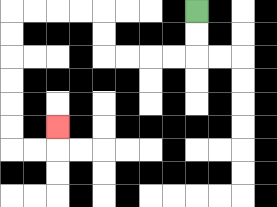{'start': '[8, 0]', 'end': '[2, 5]', 'path_directions': 'D,D,L,L,L,L,U,U,L,L,L,L,D,D,D,D,D,D,R,R,U', 'path_coordinates': '[[8, 0], [8, 1], [8, 2], [7, 2], [6, 2], [5, 2], [4, 2], [4, 1], [4, 0], [3, 0], [2, 0], [1, 0], [0, 0], [0, 1], [0, 2], [0, 3], [0, 4], [0, 5], [0, 6], [1, 6], [2, 6], [2, 5]]'}